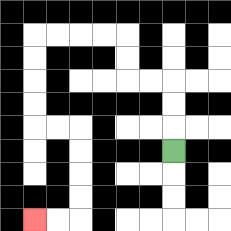{'start': '[7, 6]', 'end': '[1, 9]', 'path_directions': 'U,U,U,L,L,U,U,L,L,L,L,D,D,D,D,R,R,D,D,D,D,L,L', 'path_coordinates': '[[7, 6], [7, 5], [7, 4], [7, 3], [6, 3], [5, 3], [5, 2], [5, 1], [4, 1], [3, 1], [2, 1], [1, 1], [1, 2], [1, 3], [1, 4], [1, 5], [2, 5], [3, 5], [3, 6], [3, 7], [3, 8], [3, 9], [2, 9], [1, 9]]'}